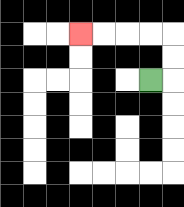{'start': '[6, 3]', 'end': '[3, 1]', 'path_directions': 'R,U,U,L,L,L,L', 'path_coordinates': '[[6, 3], [7, 3], [7, 2], [7, 1], [6, 1], [5, 1], [4, 1], [3, 1]]'}